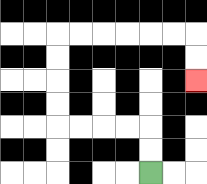{'start': '[6, 7]', 'end': '[8, 3]', 'path_directions': 'U,U,L,L,L,L,U,U,U,U,R,R,R,R,R,R,D,D', 'path_coordinates': '[[6, 7], [6, 6], [6, 5], [5, 5], [4, 5], [3, 5], [2, 5], [2, 4], [2, 3], [2, 2], [2, 1], [3, 1], [4, 1], [5, 1], [6, 1], [7, 1], [8, 1], [8, 2], [8, 3]]'}